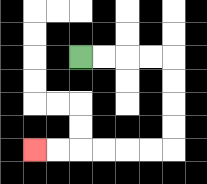{'start': '[3, 2]', 'end': '[1, 6]', 'path_directions': 'R,R,R,R,D,D,D,D,L,L,L,L,L,L', 'path_coordinates': '[[3, 2], [4, 2], [5, 2], [6, 2], [7, 2], [7, 3], [7, 4], [7, 5], [7, 6], [6, 6], [5, 6], [4, 6], [3, 6], [2, 6], [1, 6]]'}